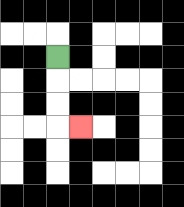{'start': '[2, 2]', 'end': '[3, 5]', 'path_directions': 'D,D,D,R', 'path_coordinates': '[[2, 2], [2, 3], [2, 4], [2, 5], [3, 5]]'}